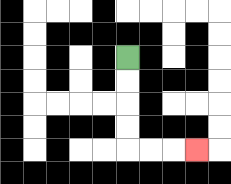{'start': '[5, 2]', 'end': '[8, 6]', 'path_directions': 'D,D,D,D,R,R,R', 'path_coordinates': '[[5, 2], [5, 3], [5, 4], [5, 5], [5, 6], [6, 6], [7, 6], [8, 6]]'}